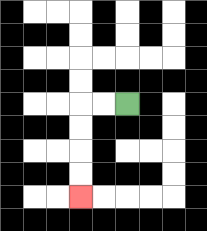{'start': '[5, 4]', 'end': '[3, 8]', 'path_directions': 'L,L,D,D,D,D', 'path_coordinates': '[[5, 4], [4, 4], [3, 4], [3, 5], [3, 6], [3, 7], [3, 8]]'}